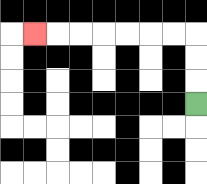{'start': '[8, 4]', 'end': '[1, 1]', 'path_directions': 'U,U,U,L,L,L,L,L,L,L', 'path_coordinates': '[[8, 4], [8, 3], [8, 2], [8, 1], [7, 1], [6, 1], [5, 1], [4, 1], [3, 1], [2, 1], [1, 1]]'}